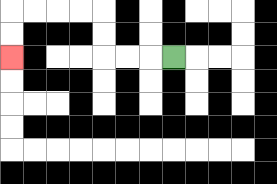{'start': '[7, 2]', 'end': '[0, 2]', 'path_directions': 'L,L,L,U,U,L,L,L,L,D,D', 'path_coordinates': '[[7, 2], [6, 2], [5, 2], [4, 2], [4, 1], [4, 0], [3, 0], [2, 0], [1, 0], [0, 0], [0, 1], [0, 2]]'}